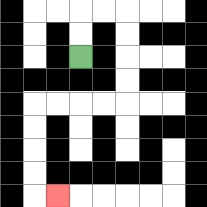{'start': '[3, 2]', 'end': '[2, 8]', 'path_directions': 'U,U,R,R,D,D,D,D,L,L,L,L,D,D,D,D,R', 'path_coordinates': '[[3, 2], [3, 1], [3, 0], [4, 0], [5, 0], [5, 1], [5, 2], [5, 3], [5, 4], [4, 4], [3, 4], [2, 4], [1, 4], [1, 5], [1, 6], [1, 7], [1, 8], [2, 8]]'}